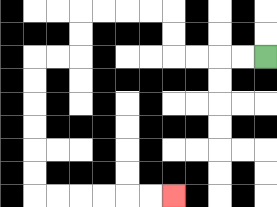{'start': '[11, 2]', 'end': '[7, 8]', 'path_directions': 'L,L,L,L,U,U,L,L,L,L,D,D,L,L,D,D,D,D,D,D,R,R,R,R,R,R', 'path_coordinates': '[[11, 2], [10, 2], [9, 2], [8, 2], [7, 2], [7, 1], [7, 0], [6, 0], [5, 0], [4, 0], [3, 0], [3, 1], [3, 2], [2, 2], [1, 2], [1, 3], [1, 4], [1, 5], [1, 6], [1, 7], [1, 8], [2, 8], [3, 8], [4, 8], [5, 8], [6, 8], [7, 8]]'}